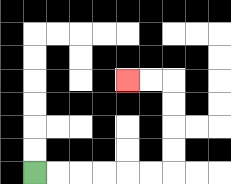{'start': '[1, 7]', 'end': '[5, 3]', 'path_directions': 'R,R,R,R,R,R,U,U,U,U,L,L', 'path_coordinates': '[[1, 7], [2, 7], [3, 7], [4, 7], [5, 7], [6, 7], [7, 7], [7, 6], [7, 5], [7, 4], [7, 3], [6, 3], [5, 3]]'}